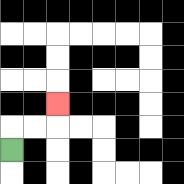{'start': '[0, 6]', 'end': '[2, 4]', 'path_directions': 'U,R,R,U', 'path_coordinates': '[[0, 6], [0, 5], [1, 5], [2, 5], [2, 4]]'}